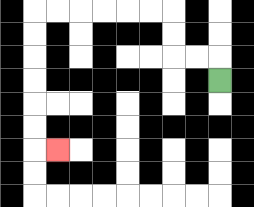{'start': '[9, 3]', 'end': '[2, 6]', 'path_directions': 'U,L,L,U,U,L,L,L,L,L,L,D,D,D,D,D,D,R', 'path_coordinates': '[[9, 3], [9, 2], [8, 2], [7, 2], [7, 1], [7, 0], [6, 0], [5, 0], [4, 0], [3, 0], [2, 0], [1, 0], [1, 1], [1, 2], [1, 3], [1, 4], [1, 5], [1, 6], [2, 6]]'}